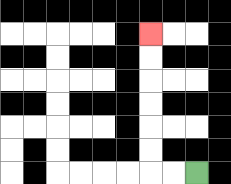{'start': '[8, 7]', 'end': '[6, 1]', 'path_directions': 'L,L,U,U,U,U,U,U', 'path_coordinates': '[[8, 7], [7, 7], [6, 7], [6, 6], [6, 5], [6, 4], [6, 3], [6, 2], [6, 1]]'}